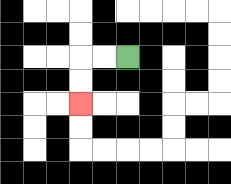{'start': '[5, 2]', 'end': '[3, 4]', 'path_directions': 'L,L,D,D', 'path_coordinates': '[[5, 2], [4, 2], [3, 2], [3, 3], [3, 4]]'}